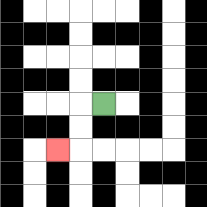{'start': '[4, 4]', 'end': '[2, 6]', 'path_directions': 'L,D,D,L', 'path_coordinates': '[[4, 4], [3, 4], [3, 5], [3, 6], [2, 6]]'}